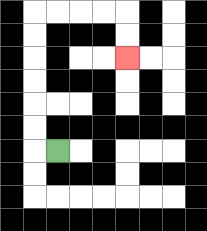{'start': '[2, 6]', 'end': '[5, 2]', 'path_directions': 'L,U,U,U,U,U,U,R,R,R,R,D,D', 'path_coordinates': '[[2, 6], [1, 6], [1, 5], [1, 4], [1, 3], [1, 2], [1, 1], [1, 0], [2, 0], [3, 0], [4, 0], [5, 0], [5, 1], [5, 2]]'}